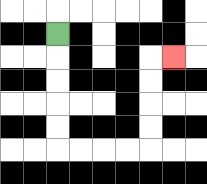{'start': '[2, 1]', 'end': '[7, 2]', 'path_directions': 'D,D,D,D,D,R,R,R,R,U,U,U,U,R', 'path_coordinates': '[[2, 1], [2, 2], [2, 3], [2, 4], [2, 5], [2, 6], [3, 6], [4, 6], [5, 6], [6, 6], [6, 5], [6, 4], [6, 3], [6, 2], [7, 2]]'}